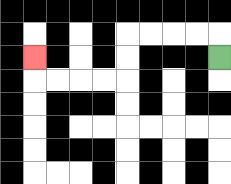{'start': '[9, 2]', 'end': '[1, 2]', 'path_directions': 'U,L,L,L,L,D,D,L,L,L,L,U', 'path_coordinates': '[[9, 2], [9, 1], [8, 1], [7, 1], [6, 1], [5, 1], [5, 2], [5, 3], [4, 3], [3, 3], [2, 3], [1, 3], [1, 2]]'}